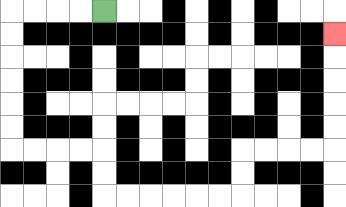{'start': '[4, 0]', 'end': '[14, 1]', 'path_directions': 'L,L,L,L,D,D,D,D,D,D,R,R,R,R,D,D,R,R,R,R,R,R,U,U,R,R,R,R,U,U,U,U,U', 'path_coordinates': '[[4, 0], [3, 0], [2, 0], [1, 0], [0, 0], [0, 1], [0, 2], [0, 3], [0, 4], [0, 5], [0, 6], [1, 6], [2, 6], [3, 6], [4, 6], [4, 7], [4, 8], [5, 8], [6, 8], [7, 8], [8, 8], [9, 8], [10, 8], [10, 7], [10, 6], [11, 6], [12, 6], [13, 6], [14, 6], [14, 5], [14, 4], [14, 3], [14, 2], [14, 1]]'}